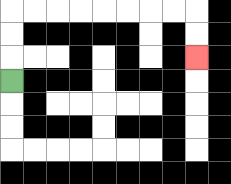{'start': '[0, 3]', 'end': '[8, 2]', 'path_directions': 'U,U,U,R,R,R,R,R,R,R,R,D,D', 'path_coordinates': '[[0, 3], [0, 2], [0, 1], [0, 0], [1, 0], [2, 0], [3, 0], [4, 0], [5, 0], [6, 0], [7, 0], [8, 0], [8, 1], [8, 2]]'}